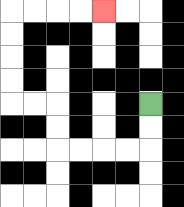{'start': '[6, 4]', 'end': '[4, 0]', 'path_directions': 'D,D,L,L,L,L,U,U,L,L,U,U,U,U,R,R,R,R', 'path_coordinates': '[[6, 4], [6, 5], [6, 6], [5, 6], [4, 6], [3, 6], [2, 6], [2, 5], [2, 4], [1, 4], [0, 4], [0, 3], [0, 2], [0, 1], [0, 0], [1, 0], [2, 0], [3, 0], [4, 0]]'}